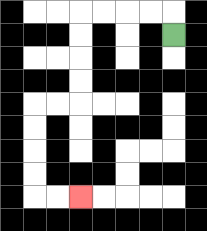{'start': '[7, 1]', 'end': '[3, 8]', 'path_directions': 'U,L,L,L,L,D,D,D,D,L,L,D,D,D,D,R,R', 'path_coordinates': '[[7, 1], [7, 0], [6, 0], [5, 0], [4, 0], [3, 0], [3, 1], [3, 2], [3, 3], [3, 4], [2, 4], [1, 4], [1, 5], [1, 6], [1, 7], [1, 8], [2, 8], [3, 8]]'}